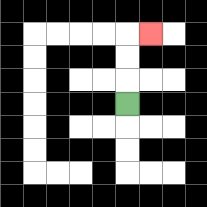{'start': '[5, 4]', 'end': '[6, 1]', 'path_directions': 'U,U,U,R', 'path_coordinates': '[[5, 4], [5, 3], [5, 2], [5, 1], [6, 1]]'}